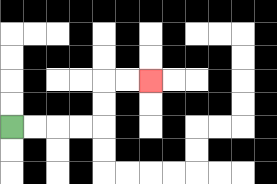{'start': '[0, 5]', 'end': '[6, 3]', 'path_directions': 'R,R,R,R,U,U,R,R', 'path_coordinates': '[[0, 5], [1, 5], [2, 5], [3, 5], [4, 5], [4, 4], [4, 3], [5, 3], [6, 3]]'}